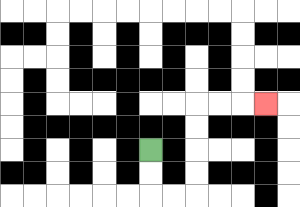{'start': '[6, 6]', 'end': '[11, 4]', 'path_directions': 'D,D,R,R,U,U,U,U,R,R,R', 'path_coordinates': '[[6, 6], [6, 7], [6, 8], [7, 8], [8, 8], [8, 7], [8, 6], [8, 5], [8, 4], [9, 4], [10, 4], [11, 4]]'}